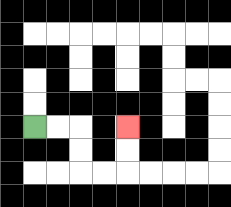{'start': '[1, 5]', 'end': '[5, 5]', 'path_directions': 'R,R,D,D,R,R,U,U', 'path_coordinates': '[[1, 5], [2, 5], [3, 5], [3, 6], [3, 7], [4, 7], [5, 7], [5, 6], [5, 5]]'}